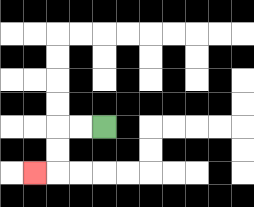{'start': '[4, 5]', 'end': '[1, 7]', 'path_directions': 'L,L,D,D,L', 'path_coordinates': '[[4, 5], [3, 5], [2, 5], [2, 6], [2, 7], [1, 7]]'}